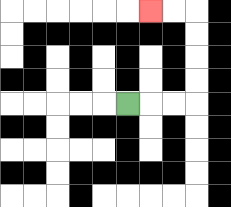{'start': '[5, 4]', 'end': '[6, 0]', 'path_directions': 'R,R,R,U,U,U,U,L,L', 'path_coordinates': '[[5, 4], [6, 4], [7, 4], [8, 4], [8, 3], [8, 2], [8, 1], [8, 0], [7, 0], [6, 0]]'}